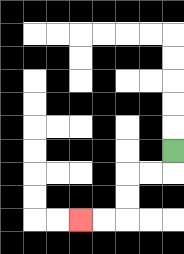{'start': '[7, 6]', 'end': '[3, 9]', 'path_directions': 'D,L,L,D,D,L,L', 'path_coordinates': '[[7, 6], [7, 7], [6, 7], [5, 7], [5, 8], [5, 9], [4, 9], [3, 9]]'}